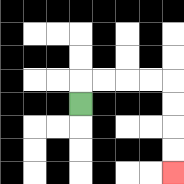{'start': '[3, 4]', 'end': '[7, 7]', 'path_directions': 'U,R,R,R,R,D,D,D,D', 'path_coordinates': '[[3, 4], [3, 3], [4, 3], [5, 3], [6, 3], [7, 3], [7, 4], [7, 5], [7, 6], [7, 7]]'}